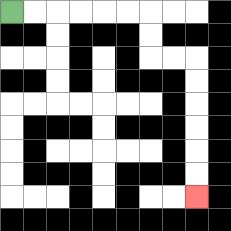{'start': '[0, 0]', 'end': '[8, 8]', 'path_directions': 'R,R,R,R,R,R,D,D,R,R,D,D,D,D,D,D', 'path_coordinates': '[[0, 0], [1, 0], [2, 0], [3, 0], [4, 0], [5, 0], [6, 0], [6, 1], [6, 2], [7, 2], [8, 2], [8, 3], [8, 4], [8, 5], [8, 6], [8, 7], [8, 8]]'}